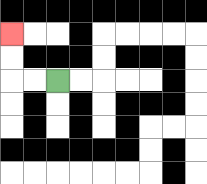{'start': '[2, 3]', 'end': '[0, 1]', 'path_directions': 'L,L,U,U', 'path_coordinates': '[[2, 3], [1, 3], [0, 3], [0, 2], [0, 1]]'}